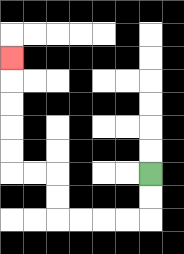{'start': '[6, 7]', 'end': '[0, 2]', 'path_directions': 'D,D,L,L,L,L,U,U,L,L,U,U,U,U,U', 'path_coordinates': '[[6, 7], [6, 8], [6, 9], [5, 9], [4, 9], [3, 9], [2, 9], [2, 8], [2, 7], [1, 7], [0, 7], [0, 6], [0, 5], [0, 4], [0, 3], [0, 2]]'}